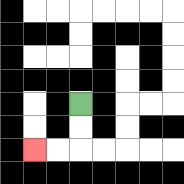{'start': '[3, 4]', 'end': '[1, 6]', 'path_directions': 'D,D,L,L', 'path_coordinates': '[[3, 4], [3, 5], [3, 6], [2, 6], [1, 6]]'}